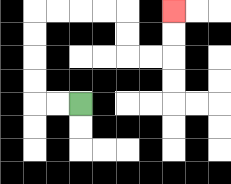{'start': '[3, 4]', 'end': '[7, 0]', 'path_directions': 'L,L,U,U,U,U,R,R,R,R,D,D,R,R,U,U', 'path_coordinates': '[[3, 4], [2, 4], [1, 4], [1, 3], [1, 2], [1, 1], [1, 0], [2, 0], [3, 0], [4, 0], [5, 0], [5, 1], [5, 2], [6, 2], [7, 2], [7, 1], [7, 0]]'}